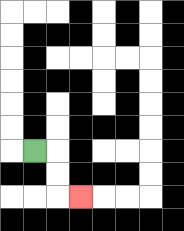{'start': '[1, 6]', 'end': '[3, 8]', 'path_directions': 'R,D,D,R', 'path_coordinates': '[[1, 6], [2, 6], [2, 7], [2, 8], [3, 8]]'}